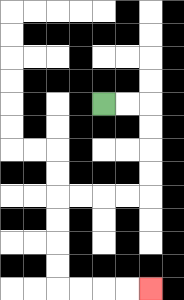{'start': '[4, 4]', 'end': '[6, 12]', 'path_directions': 'R,R,D,D,D,D,L,L,L,L,D,D,D,D,R,R,R,R', 'path_coordinates': '[[4, 4], [5, 4], [6, 4], [6, 5], [6, 6], [6, 7], [6, 8], [5, 8], [4, 8], [3, 8], [2, 8], [2, 9], [2, 10], [2, 11], [2, 12], [3, 12], [4, 12], [5, 12], [6, 12]]'}